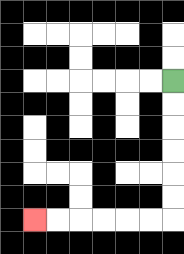{'start': '[7, 3]', 'end': '[1, 9]', 'path_directions': 'D,D,D,D,D,D,L,L,L,L,L,L', 'path_coordinates': '[[7, 3], [7, 4], [7, 5], [7, 6], [7, 7], [7, 8], [7, 9], [6, 9], [5, 9], [4, 9], [3, 9], [2, 9], [1, 9]]'}